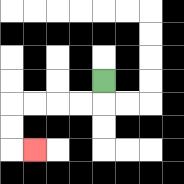{'start': '[4, 3]', 'end': '[1, 6]', 'path_directions': 'D,L,L,L,L,D,D,R', 'path_coordinates': '[[4, 3], [4, 4], [3, 4], [2, 4], [1, 4], [0, 4], [0, 5], [0, 6], [1, 6]]'}